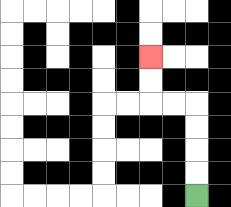{'start': '[8, 8]', 'end': '[6, 2]', 'path_directions': 'U,U,U,U,L,L,U,U', 'path_coordinates': '[[8, 8], [8, 7], [8, 6], [8, 5], [8, 4], [7, 4], [6, 4], [6, 3], [6, 2]]'}